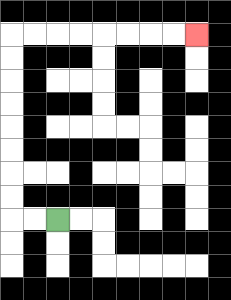{'start': '[2, 9]', 'end': '[8, 1]', 'path_directions': 'L,L,U,U,U,U,U,U,U,U,R,R,R,R,R,R,R,R', 'path_coordinates': '[[2, 9], [1, 9], [0, 9], [0, 8], [0, 7], [0, 6], [0, 5], [0, 4], [0, 3], [0, 2], [0, 1], [1, 1], [2, 1], [3, 1], [4, 1], [5, 1], [6, 1], [7, 1], [8, 1]]'}